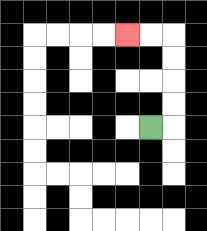{'start': '[6, 5]', 'end': '[5, 1]', 'path_directions': 'R,U,U,U,U,L,L', 'path_coordinates': '[[6, 5], [7, 5], [7, 4], [7, 3], [7, 2], [7, 1], [6, 1], [5, 1]]'}